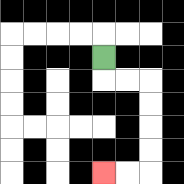{'start': '[4, 2]', 'end': '[4, 7]', 'path_directions': 'D,R,R,D,D,D,D,L,L', 'path_coordinates': '[[4, 2], [4, 3], [5, 3], [6, 3], [6, 4], [6, 5], [6, 6], [6, 7], [5, 7], [4, 7]]'}